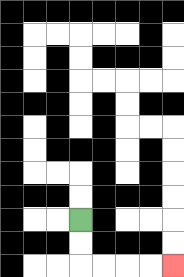{'start': '[3, 9]', 'end': '[7, 11]', 'path_directions': 'D,D,R,R,R,R', 'path_coordinates': '[[3, 9], [3, 10], [3, 11], [4, 11], [5, 11], [6, 11], [7, 11]]'}